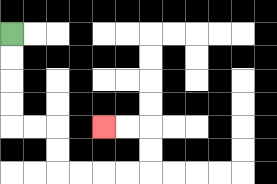{'start': '[0, 1]', 'end': '[4, 5]', 'path_directions': 'D,D,D,D,R,R,D,D,R,R,R,R,U,U,L,L', 'path_coordinates': '[[0, 1], [0, 2], [0, 3], [0, 4], [0, 5], [1, 5], [2, 5], [2, 6], [2, 7], [3, 7], [4, 7], [5, 7], [6, 7], [6, 6], [6, 5], [5, 5], [4, 5]]'}